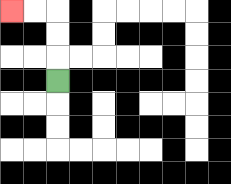{'start': '[2, 3]', 'end': '[0, 0]', 'path_directions': 'U,U,U,L,L', 'path_coordinates': '[[2, 3], [2, 2], [2, 1], [2, 0], [1, 0], [0, 0]]'}